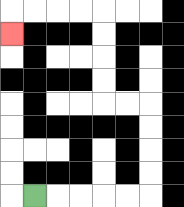{'start': '[1, 8]', 'end': '[0, 1]', 'path_directions': 'R,R,R,R,R,U,U,U,U,L,L,U,U,U,U,L,L,L,L,D', 'path_coordinates': '[[1, 8], [2, 8], [3, 8], [4, 8], [5, 8], [6, 8], [6, 7], [6, 6], [6, 5], [6, 4], [5, 4], [4, 4], [4, 3], [4, 2], [4, 1], [4, 0], [3, 0], [2, 0], [1, 0], [0, 0], [0, 1]]'}